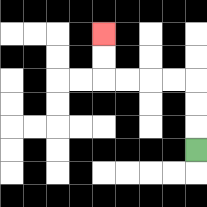{'start': '[8, 6]', 'end': '[4, 1]', 'path_directions': 'U,U,U,L,L,L,L,U,U', 'path_coordinates': '[[8, 6], [8, 5], [8, 4], [8, 3], [7, 3], [6, 3], [5, 3], [4, 3], [4, 2], [4, 1]]'}